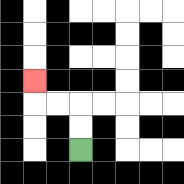{'start': '[3, 6]', 'end': '[1, 3]', 'path_directions': 'U,U,L,L,U', 'path_coordinates': '[[3, 6], [3, 5], [3, 4], [2, 4], [1, 4], [1, 3]]'}